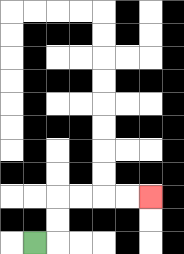{'start': '[1, 10]', 'end': '[6, 8]', 'path_directions': 'R,U,U,R,R,R,R', 'path_coordinates': '[[1, 10], [2, 10], [2, 9], [2, 8], [3, 8], [4, 8], [5, 8], [6, 8]]'}